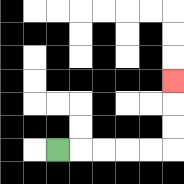{'start': '[2, 6]', 'end': '[7, 3]', 'path_directions': 'R,R,R,R,R,U,U,U', 'path_coordinates': '[[2, 6], [3, 6], [4, 6], [5, 6], [6, 6], [7, 6], [7, 5], [7, 4], [7, 3]]'}